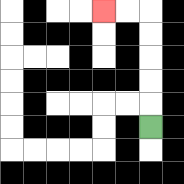{'start': '[6, 5]', 'end': '[4, 0]', 'path_directions': 'U,U,U,U,U,L,L', 'path_coordinates': '[[6, 5], [6, 4], [6, 3], [6, 2], [6, 1], [6, 0], [5, 0], [4, 0]]'}